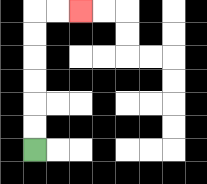{'start': '[1, 6]', 'end': '[3, 0]', 'path_directions': 'U,U,U,U,U,U,R,R', 'path_coordinates': '[[1, 6], [1, 5], [1, 4], [1, 3], [1, 2], [1, 1], [1, 0], [2, 0], [3, 0]]'}